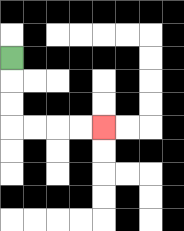{'start': '[0, 2]', 'end': '[4, 5]', 'path_directions': 'D,D,D,R,R,R,R', 'path_coordinates': '[[0, 2], [0, 3], [0, 4], [0, 5], [1, 5], [2, 5], [3, 5], [4, 5]]'}